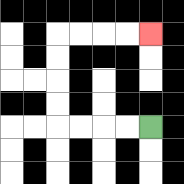{'start': '[6, 5]', 'end': '[6, 1]', 'path_directions': 'L,L,L,L,U,U,U,U,R,R,R,R', 'path_coordinates': '[[6, 5], [5, 5], [4, 5], [3, 5], [2, 5], [2, 4], [2, 3], [2, 2], [2, 1], [3, 1], [4, 1], [5, 1], [6, 1]]'}